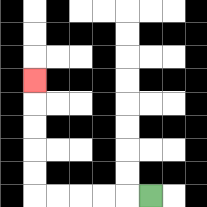{'start': '[6, 8]', 'end': '[1, 3]', 'path_directions': 'L,L,L,L,L,U,U,U,U,U', 'path_coordinates': '[[6, 8], [5, 8], [4, 8], [3, 8], [2, 8], [1, 8], [1, 7], [1, 6], [1, 5], [1, 4], [1, 3]]'}